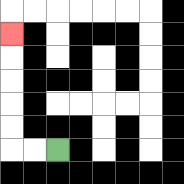{'start': '[2, 6]', 'end': '[0, 1]', 'path_directions': 'L,L,U,U,U,U,U', 'path_coordinates': '[[2, 6], [1, 6], [0, 6], [0, 5], [0, 4], [0, 3], [0, 2], [0, 1]]'}